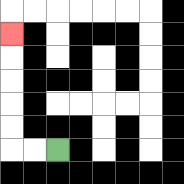{'start': '[2, 6]', 'end': '[0, 1]', 'path_directions': 'L,L,U,U,U,U,U', 'path_coordinates': '[[2, 6], [1, 6], [0, 6], [0, 5], [0, 4], [0, 3], [0, 2], [0, 1]]'}